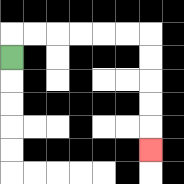{'start': '[0, 2]', 'end': '[6, 6]', 'path_directions': 'U,R,R,R,R,R,R,D,D,D,D,D', 'path_coordinates': '[[0, 2], [0, 1], [1, 1], [2, 1], [3, 1], [4, 1], [5, 1], [6, 1], [6, 2], [6, 3], [6, 4], [6, 5], [6, 6]]'}